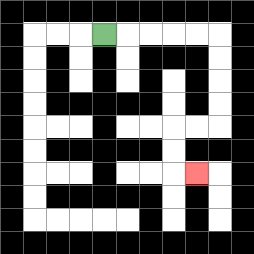{'start': '[4, 1]', 'end': '[8, 7]', 'path_directions': 'R,R,R,R,R,D,D,D,D,L,L,D,D,R', 'path_coordinates': '[[4, 1], [5, 1], [6, 1], [7, 1], [8, 1], [9, 1], [9, 2], [9, 3], [9, 4], [9, 5], [8, 5], [7, 5], [7, 6], [7, 7], [8, 7]]'}